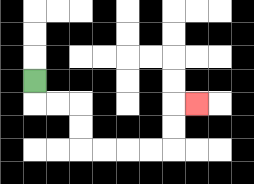{'start': '[1, 3]', 'end': '[8, 4]', 'path_directions': 'D,R,R,D,D,R,R,R,R,U,U,R', 'path_coordinates': '[[1, 3], [1, 4], [2, 4], [3, 4], [3, 5], [3, 6], [4, 6], [5, 6], [6, 6], [7, 6], [7, 5], [7, 4], [8, 4]]'}